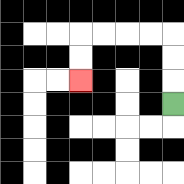{'start': '[7, 4]', 'end': '[3, 3]', 'path_directions': 'U,U,U,L,L,L,L,D,D', 'path_coordinates': '[[7, 4], [7, 3], [7, 2], [7, 1], [6, 1], [5, 1], [4, 1], [3, 1], [3, 2], [3, 3]]'}